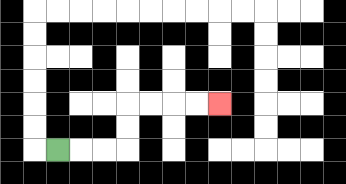{'start': '[2, 6]', 'end': '[9, 4]', 'path_directions': 'R,R,R,U,U,R,R,R,R', 'path_coordinates': '[[2, 6], [3, 6], [4, 6], [5, 6], [5, 5], [5, 4], [6, 4], [7, 4], [8, 4], [9, 4]]'}